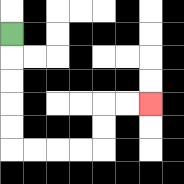{'start': '[0, 1]', 'end': '[6, 4]', 'path_directions': 'D,D,D,D,D,R,R,R,R,U,U,R,R', 'path_coordinates': '[[0, 1], [0, 2], [0, 3], [0, 4], [0, 5], [0, 6], [1, 6], [2, 6], [3, 6], [4, 6], [4, 5], [4, 4], [5, 4], [6, 4]]'}